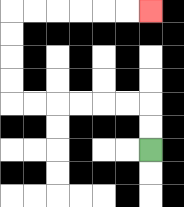{'start': '[6, 6]', 'end': '[6, 0]', 'path_directions': 'U,U,L,L,L,L,L,L,U,U,U,U,R,R,R,R,R,R', 'path_coordinates': '[[6, 6], [6, 5], [6, 4], [5, 4], [4, 4], [3, 4], [2, 4], [1, 4], [0, 4], [0, 3], [0, 2], [0, 1], [0, 0], [1, 0], [2, 0], [3, 0], [4, 0], [5, 0], [6, 0]]'}